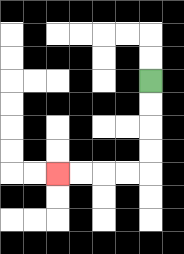{'start': '[6, 3]', 'end': '[2, 7]', 'path_directions': 'D,D,D,D,L,L,L,L', 'path_coordinates': '[[6, 3], [6, 4], [6, 5], [6, 6], [6, 7], [5, 7], [4, 7], [3, 7], [2, 7]]'}